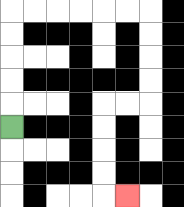{'start': '[0, 5]', 'end': '[5, 8]', 'path_directions': 'U,U,U,U,U,R,R,R,R,R,R,D,D,D,D,L,L,D,D,D,D,R', 'path_coordinates': '[[0, 5], [0, 4], [0, 3], [0, 2], [0, 1], [0, 0], [1, 0], [2, 0], [3, 0], [4, 0], [5, 0], [6, 0], [6, 1], [6, 2], [6, 3], [6, 4], [5, 4], [4, 4], [4, 5], [4, 6], [4, 7], [4, 8], [5, 8]]'}